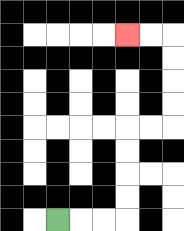{'start': '[2, 9]', 'end': '[5, 1]', 'path_directions': 'R,R,R,U,U,U,U,R,R,U,U,U,U,L,L', 'path_coordinates': '[[2, 9], [3, 9], [4, 9], [5, 9], [5, 8], [5, 7], [5, 6], [5, 5], [6, 5], [7, 5], [7, 4], [7, 3], [7, 2], [7, 1], [6, 1], [5, 1]]'}